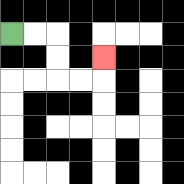{'start': '[0, 1]', 'end': '[4, 2]', 'path_directions': 'R,R,D,D,R,R,U', 'path_coordinates': '[[0, 1], [1, 1], [2, 1], [2, 2], [2, 3], [3, 3], [4, 3], [4, 2]]'}